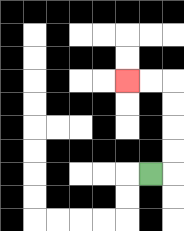{'start': '[6, 7]', 'end': '[5, 3]', 'path_directions': 'R,U,U,U,U,L,L', 'path_coordinates': '[[6, 7], [7, 7], [7, 6], [7, 5], [7, 4], [7, 3], [6, 3], [5, 3]]'}